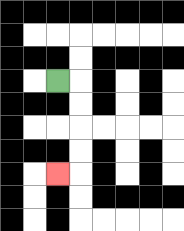{'start': '[2, 3]', 'end': '[2, 7]', 'path_directions': 'R,D,D,D,D,L', 'path_coordinates': '[[2, 3], [3, 3], [3, 4], [3, 5], [3, 6], [3, 7], [2, 7]]'}